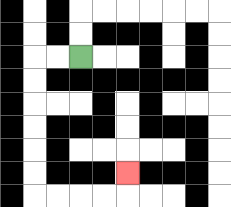{'start': '[3, 2]', 'end': '[5, 7]', 'path_directions': 'L,L,D,D,D,D,D,D,R,R,R,R,U', 'path_coordinates': '[[3, 2], [2, 2], [1, 2], [1, 3], [1, 4], [1, 5], [1, 6], [1, 7], [1, 8], [2, 8], [3, 8], [4, 8], [5, 8], [5, 7]]'}